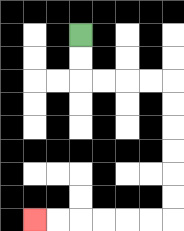{'start': '[3, 1]', 'end': '[1, 9]', 'path_directions': 'D,D,R,R,R,R,D,D,D,D,D,D,L,L,L,L,L,L', 'path_coordinates': '[[3, 1], [3, 2], [3, 3], [4, 3], [5, 3], [6, 3], [7, 3], [7, 4], [7, 5], [7, 6], [7, 7], [7, 8], [7, 9], [6, 9], [5, 9], [4, 9], [3, 9], [2, 9], [1, 9]]'}